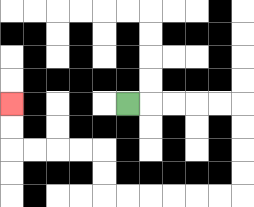{'start': '[5, 4]', 'end': '[0, 4]', 'path_directions': 'R,R,R,R,R,D,D,D,D,L,L,L,L,L,L,U,U,L,L,L,L,U,U', 'path_coordinates': '[[5, 4], [6, 4], [7, 4], [8, 4], [9, 4], [10, 4], [10, 5], [10, 6], [10, 7], [10, 8], [9, 8], [8, 8], [7, 8], [6, 8], [5, 8], [4, 8], [4, 7], [4, 6], [3, 6], [2, 6], [1, 6], [0, 6], [0, 5], [0, 4]]'}